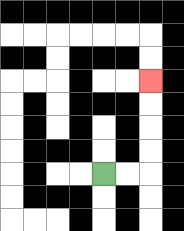{'start': '[4, 7]', 'end': '[6, 3]', 'path_directions': 'R,R,U,U,U,U', 'path_coordinates': '[[4, 7], [5, 7], [6, 7], [6, 6], [6, 5], [6, 4], [6, 3]]'}